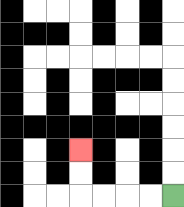{'start': '[7, 8]', 'end': '[3, 6]', 'path_directions': 'L,L,L,L,U,U', 'path_coordinates': '[[7, 8], [6, 8], [5, 8], [4, 8], [3, 8], [3, 7], [3, 6]]'}